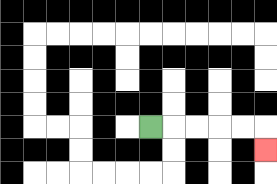{'start': '[6, 5]', 'end': '[11, 6]', 'path_directions': 'R,R,R,R,R,D', 'path_coordinates': '[[6, 5], [7, 5], [8, 5], [9, 5], [10, 5], [11, 5], [11, 6]]'}